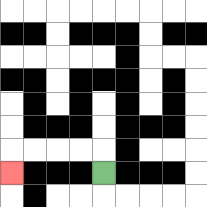{'start': '[4, 7]', 'end': '[0, 7]', 'path_directions': 'U,L,L,L,L,D', 'path_coordinates': '[[4, 7], [4, 6], [3, 6], [2, 6], [1, 6], [0, 6], [0, 7]]'}